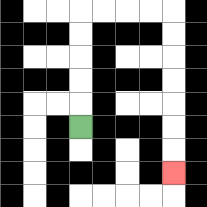{'start': '[3, 5]', 'end': '[7, 7]', 'path_directions': 'U,U,U,U,U,R,R,R,R,D,D,D,D,D,D,D', 'path_coordinates': '[[3, 5], [3, 4], [3, 3], [3, 2], [3, 1], [3, 0], [4, 0], [5, 0], [6, 0], [7, 0], [7, 1], [7, 2], [7, 3], [7, 4], [7, 5], [7, 6], [7, 7]]'}